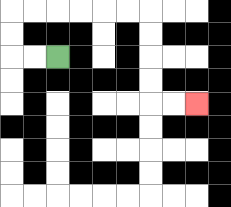{'start': '[2, 2]', 'end': '[8, 4]', 'path_directions': 'L,L,U,U,R,R,R,R,R,R,D,D,D,D,R,R', 'path_coordinates': '[[2, 2], [1, 2], [0, 2], [0, 1], [0, 0], [1, 0], [2, 0], [3, 0], [4, 0], [5, 0], [6, 0], [6, 1], [6, 2], [6, 3], [6, 4], [7, 4], [8, 4]]'}